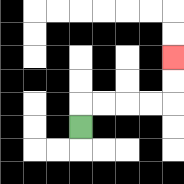{'start': '[3, 5]', 'end': '[7, 2]', 'path_directions': 'U,R,R,R,R,U,U', 'path_coordinates': '[[3, 5], [3, 4], [4, 4], [5, 4], [6, 4], [7, 4], [7, 3], [7, 2]]'}